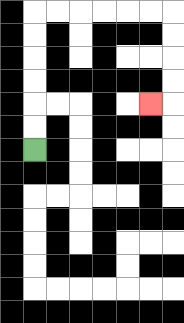{'start': '[1, 6]', 'end': '[6, 4]', 'path_directions': 'U,U,U,U,U,U,R,R,R,R,R,R,D,D,D,D,L', 'path_coordinates': '[[1, 6], [1, 5], [1, 4], [1, 3], [1, 2], [1, 1], [1, 0], [2, 0], [3, 0], [4, 0], [5, 0], [6, 0], [7, 0], [7, 1], [7, 2], [7, 3], [7, 4], [6, 4]]'}